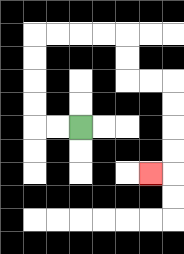{'start': '[3, 5]', 'end': '[6, 7]', 'path_directions': 'L,L,U,U,U,U,R,R,R,R,D,D,R,R,D,D,D,D,L', 'path_coordinates': '[[3, 5], [2, 5], [1, 5], [1, 4], [1, 3], [1, 2], [1, 1], [2, 1], [3, 1], [4, 1], [5, 1], [5, 2], [5, 3], [6, 3], [7, 3], [7, 4], [7, 5], [7, 6], [7, 7], [6, 7]]'}